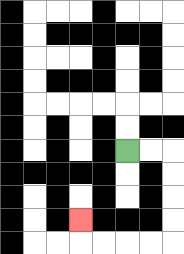{'start': '[5, 6]', 'end': '[3, 9]', 'path_directions': 'R,R,D,D,D,D,L,L,L,L,U', 'path_coordinates': '[[5, 6], [6, 6], [7, 6], [7, 7], [7, 8], [7, 9], [7, 10], [6, 10], [5, 10], [4, 10], [3, 10], [3, 9]]'}